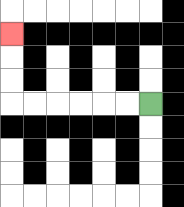{'start': '[6, 4]', 'end': '[0, 1]', 'path_directions': 'L,L,L,L,L,L,U,U,U', 'path_coordinates': '[[6, 4], [5, 4], [4, 4], [3, 4], [2, 4], [1, 4], [0, 4], [0, 3], [0, 2], [0, 1]]'}